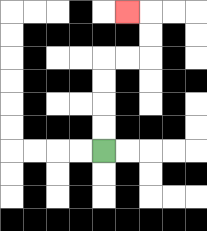{'start': '[4, 6]', 'end': '[5, 0]', 'path_directions': 'U,U,U,U,R,R,U,U,L', 'path_coordinates': '[[4, 6], [4, 5], [4, 4], [4, 3], [4, 2], [5, 2], [6, 2], [6, 1], [6, 0], [5, 0]]'}